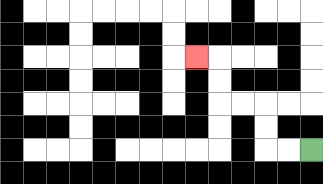{'start': '[13, 6]', 'end': '[8, 2]', 'path_directions': 'L,L,U,U,L,L,U,U,L', 'path_coordinates': '[[13, 6], [12, 6], [11, 6], [11, 5], [11, 4], [10, 4], [9, 4], [9, 3], [9, 2], [8, 2]]'}